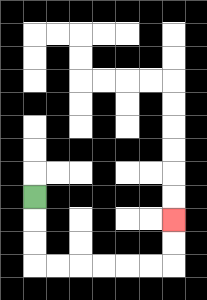{'start': '[1, 8]', 'end': '[7, 9]', 'path_directions': 'D,D,D,R,R,R,R,R,R,U,U', 'path_coordinates': '[[1, 8], [1, 9], [1, 10], [1, 11], [2, 11], [3, 11], [4, 11], [5, 11], [6, 11], [7, 11], [7, 10], [7, 9]]'}